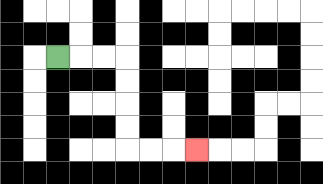{'start': '[2, 2]', 'end': '[8, 6]', 'path_directions': 'R,R,R,D,D,D,D,R,R,R', 'path_coordinates': '[[2, 2], [3, 2], [4, 2], [5, 2], [5, 3], [5, 4], [5, 5], [5, 6], [6, 6], [7, 6], [8, 6]]'}